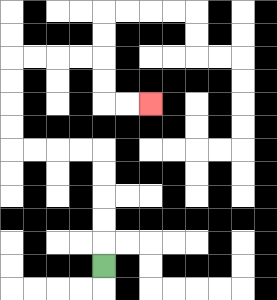{'start': '[4, 11]', 'end': '[6, 4]', 'path_directions': 'U,U,U,U,U,L,L,L,L,U,U,U,U,R,R,R,R,D,D,R,R', 'path_coordinates': '[[4, 11], [4, 10], [4, 9], [4, 8], [4, 7], [4, 6], [3, 6], [2, 6], [1, 6], [0, 6], [0, 5], [0, 4], [0, 3], [0, 2], [1, 2], [2, 2], [3, 2], [4, 2], [4, 3], [4, 4], [5, 4], [6, 4]]'}